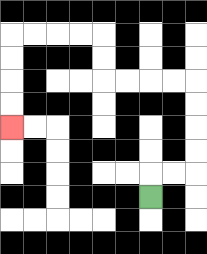{'start': '[6, 8]', 'end': '[0, 5]', 'path_directions': 'U,R,R,U,U,U,U,L,L,L,L,U,U,L,L,L,L,D,D,D,D', 'path_coordinates': '[[6, 8], [6, 7], [7, 7], [8, 7], [8, 6], [8, 5], [8, 4], [8, 3], [7, 3], [6, 3], [5, 3], [4, 3], [4, 2], [4, 1], [3, 1], [2, 1], [1, 1], [0, 1], [0, 2], [0, 3], [0, 4], [0, 5]]'}